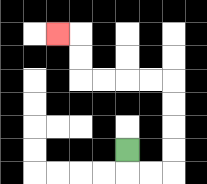{'start': '[5, 6]', 'end': '[2, 1]', 'path_directions': 'D,R,R,U,U,U,U,L,L,L,L,U,U,L', 'path_coordinates': '[[5, 6], [5, 7], [6, 7], [7, 7], [7, 6], [7, 5], [7, 4], [7, 3], [6, 3], [5, 3], [4, 3], [3, 3], [3, 2], [3, 1], [2, 1]]'}